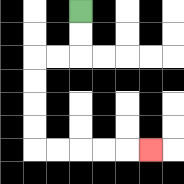{'start': '[3, 0]', 'end': '[6, 6]', 'path_directions': 'D,D,L,L,D,D,D,D,R,R,R,R,R', 'path_coordinates': '[[3, 0], [3, 1], [3, 2], [2, 2], [1, 2], [1, 3], [1, 4], [1, 5], [1, 6], [2, 6], [3, 6], [4, 6], [5, 6], [6, 6]]'}